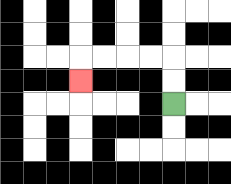{'start': '[7, 4]', 'end': '[3, 3]', 'path_directions': 'U,U,L,L,L,L,D', 'path_coordinates': '[[7, 4], [7, 3], [7, 2], [6, 2], [5, 2], [4, 2], [3, 2], [3, 3]]'}